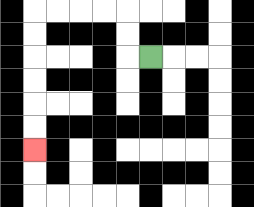{'start': '[6, 2]', 'end': '[1, 6]', 'path_directions': 'L,U,U,L,L,L,L,D,D,D,D,D,D', 'path_coordinates': '[[6, 2], [5, 2], [5, 1], [5, 0], [4, 0], [3, 0], [2, 0], [1, 0], [1, 1], [1, 2], [1, 3], [1, 4], [1, 5], [1, 6]]'}